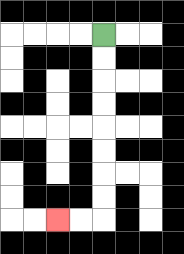{'start': '[4, 1]', 'end': '[2, 9]', 'path_directions': 'D,D,D,D,D,D,D,D,L,L', 'path_coordinates': '[[4, 1], [4, 2], [4, 3], [4, 4], [4, 5], [4, 6], [4, 7], [4, 8], [4, 9], [3, 9], [2, 9]]'}